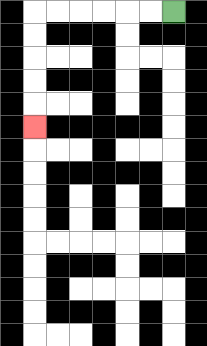{'start': '[7, 0]', 'end': '[1, 5]', 'path_directions': 'L,L,L,L,L,L,D,D,D,D,D', 'path_coordinates': '[[7, 0], [6, 0], [5, 0], [4, 0], [3, 0], [2, 0], [1, 0], [1, 1], [1, 2], [1, 3], [1, 4], [1, 5]]'}